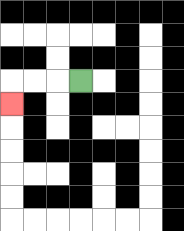{'start': '[3, 3]', 'end': '[0, 4]', 'path_directions': 'L,L,L,D', 'path_coordinates': '[[3, 3], [2, 3], [1, 3], [0, 3], [0, 4]]'}